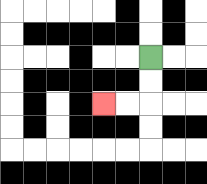{'start': '[6, 2]', 'end': '[4, 4]', 'path_directions': 'D,D,L,L', 'path_coordinates': '[[6, 2], [6, 3], [6, 4], [5, 4], [4, 4]]'}